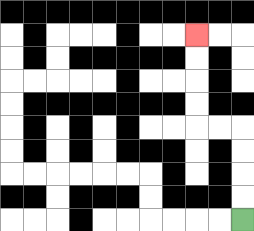{'start': '[10, 9]', 'end': '[8, 1]', 'path_directions': 'U,U,U,U,L,L,U,U,U,U', 'path_coordinates': '[[10, 9], [10, 8], [10, 7], [10, 6], [10, 5], [9, 5], [8, 5], [8, 4], [8, 3], [8, 2], [8, 1]]'}